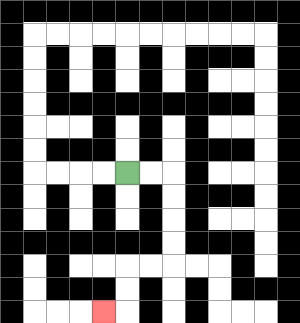{'start': '[5, 7]', 'end': '[4, 13]', 'path_directions': 'R,R,D,D,D,D,L,L,D,D,L', 'path_coordinates': '[[5, 7], [6, 7], [7, 7], [7, 8], [7, 9], [7, 10], [7, 11], [6, 11], [5, 11], [5, 12], [5, 13], [4, 13]]'}